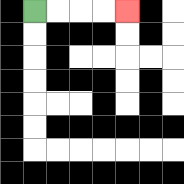{'start': '[1, 0]', 'end': '[5, 0]', 'path_directions': 'R,R,R,R', 'path_coordinates': '[[1, 0], [2, 0], [3, 0], [4, 0], [5, 0]]'}